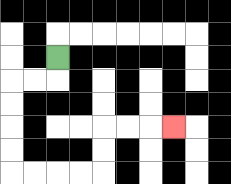{'start': '[2, 2]', 'end': '[7, 5]', 'path_directions': 'D,L,L,D,D,D,D,R,R,R,R,U,U,R,R,R', 'path_coordinates': '[[2, 2], [2, 3], [1, 3], [0, 3], [0, 4], [0, 5], [0, 6], [0, 7], [1, 7], [2, 7], [3, 7], [4, 7], [4, 6], [4, 5], [5, 5], [6, 5], [7, 5]]'}